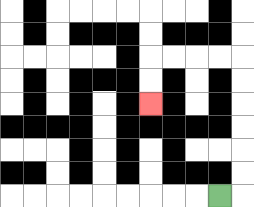{'start': '[9, 8]', 'end': '[6, 4]', 'path_directions': 'R,U,U,U,U,U,U,L,L,L,L,D,D', 'path_coordinates': '[[9, 8], [10, 8], [10, 7], [10, 6], [10, 5], [10, 4], [10, 3], [10, 2], [9, 2], [8, 2], [7, 2], [6, 2], [6, 3], [6, 4]]'}